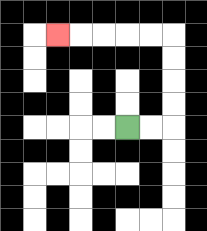{'start': '[5, 5]', 'end': '[2, 1]', 'path_directions': 'R,R,U,U,U,U,L,L,L,L,L', 'path_coordinates': '[[5, 5], [6, 5], [7, 5], [7, 4], [7, 3], [7, 2], [7, 1], [6, 1], [5, 1], [4, 1], [3, 1], [2, 1]]'}